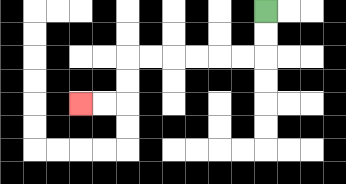{'start': '[11, 0]', 'end': '[3, 4]', 'path_directions': 'D,D,L,L,L,L,L,L,D,D,L,L', 'path_coordinates': '[[11, 0], [11, 1], [11, 2], [10, 2], [9, 2], [8, 2], [7, 2], [6, 2], [5, 2], [5, 3], [5, 4], [4, 4], [3, 4]]'}